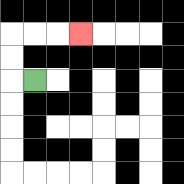{'start': '[1, 3]', 'end': '[3, 1]', 'path_directions': 'L,U,U,R,R,R', 'path_coordinates': '[[1, 3], [0, 3], [0, 2], [0, 1], [1, 1], [2, 1], [3, 1]]'}